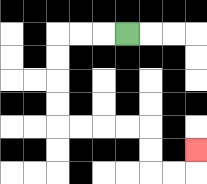{'start': '[5, 1]', 'end': '[8, 6]', 'path_directions': 'L,L,L,D,D,D,D,R,R,R,R,D,D,R,R,U', 'path_coordinates': '[[5, 1], [4, 1], [3, 1], [2, 1], [2, 2], [2, 3], [2, 4], [2, 5], [3, 5], [4, 5], [5, 5], [6, 5], [6, 6], [6, 7], [7, 7], [8, 7], [8, 6]]'}